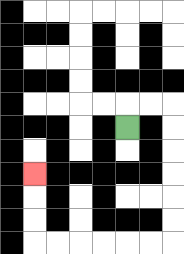{'start': '[5, 5]', 'end': '[1, 7]', 'path_directions': 'U,R,R,D,D,D,D,D,D,L,L,L,L,L,L,U,U,U', 'path_coordinates': '[[5, 5], [5, 4], [6, 4], [7, 4], [7, 5], [7, 6], [7, 7], [7, 8], [7, 9], [7, 10], [6, 10], [5, 10], [4, 10], [3, 10], [2, 10], [1, 10], [1, 9], [1, 8], [1, 7]]'}